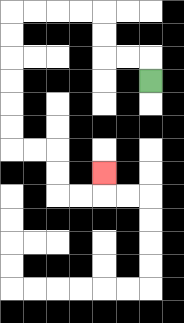{'start': '[6, 3]', 'end': '[4, 7]', 'path_directions': 'U,L,L,U,U,L,L,L,L,D,D,D,D,D,D,R,R,D,D,R,R,U', 'path_coordinates': '[[6, 3], [6, 2], [5, 2], [4, 2], [4, 1], [4, 0], [3, 0], [2, 0], [1, 0], [0, 0], [0, 1], [0, 2], [0, 3], [0, 4], [0, 5], [0, 6], [1, 6], [2, 6], [2, 7], [2, 8], [3, 8], [4, 8], [4, 7]]'}